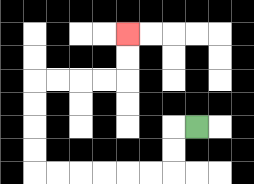{'start': '[8, 5]', 'end': '[5, 1]', 'path_directions': 'L,D,D,L,L,L,L,L,L,U,U,U,U,R,R,R,R,U,U', 'path_coordinates': '[[8, 5], [7, 5], [7, 6], [7, 7], [6, 7], [5, 7], [4, 7], [3, 7], [2, 7], [1, 7], [1, 6], [1, 5], [1, 4], [1, 3], [2, 3], [3, 3], [4, 3], [5, 3], [5, 2], [5, 1]]'}